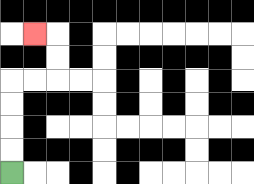{'start': '[0, 7]', 'end': '[1, 1]', 'path_directions': 'U,U,U,U,R,R,U,U,L', 'path_coordinates': '[[0, 7], [0, 6], [0, 5], [0, 4], [0, 3], [1, 3], [2, 3], [2, 2], [2, 1], [1, 1]]'}